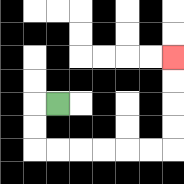{'start': '[2, 4]', 'end': '[7, 2]', 'path_directions': 'L,D,D,R,R,R,R,R,R,U,U,U,U', 'path_coordinates': '[[2, 4], [1, 4], [1, 5], [1, 6], [2, 6], [3, 6], [4, 6], [5, 6], [6, 6], [7, 6], [7, 5], [7, 4], [7, 3], [7, 2]]'}